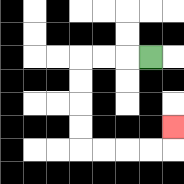{'start': '[6, 2]', 'end': '[7, 5]', 'path_directions': 'L,L,L,D,D,D,D,R,R,R,R,U', 'path_coordinates': '[[6, 2], [5, 2], [4, 2], [3, 2], [3, 3], [3, 4], [3, 5], [3, 6], [4, 6], [5, 6], [6, 6], [7, 6], [7, 5]]'}